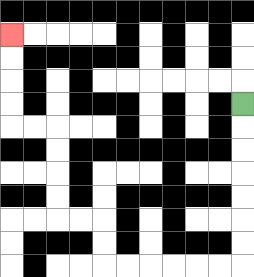{'start': '[10, 4]', 'end': '[0, 1]', 'path_directions': 'D,D,D,D,D,D,D,L,L,L,L,L,L,U,U,L,L,U,U,U,U,L,L,U,U,U,U', 'path_coordinates': '[[10, 4], [10, 5], [10, 6], [10, 7], [10, 8], [10, 9], [10, 10], [10, 11], [9, 11], [8, 11], [7, 11], [6, 11], [5, 11], [4, 11], [4, 10], [4, 9], [3, 9], [2, 9], [2, 8], [2, 7], [2, 6], [2, 5], [1, 5], [0, 5], [0, 4], [0, 3], [0, 2], [0, 1]]'}